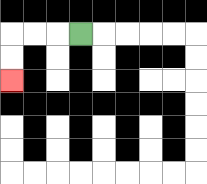{'start': '[3, 1]', 'end': '[0, 3]', 'path_directions': 'L,L,L,D,D', 'path_coordinates': '[[3, 1], [2, 1], [1, 1], [0, 1], [0, 2], [0, 3]]'}